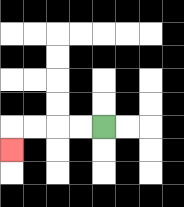{'start': '[4, 5]', 'end': '[0, 6]', 'path_directions': 'L,L,L,L,D', 'path_coordinates': '[[4, 5], [3, 5], [2, 5], [1, 5], [0, 5], [0, 6]]'}